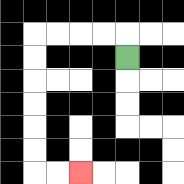{'start': '[5, 2]', 'end': '[3, 7]', 'path_directions': 'U,L,L,L,L,D,D,D,D,D,D,R,R', 'path_coordinates': '[[5, 2], [5, 1], [4, 1], [3, 1], [2, 1], [1, 1], [1, 2], [1, 3], [1, 4], [1, 5], [1, 6], [1, 7], [2, 7], [3, 7]]'}